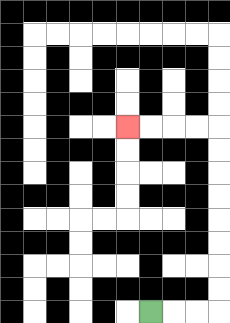{'start': '[6, 13]', 'end': '[5, 5]', 'path_directions': 'R,R,R,U,U,U,U,U,U,U,U,L,L,L,L', 'path_coordinates': '[[6, 13], [7, 13], [8, 13], [9, 13], [9, 12], [9, 11], [9, 10], [9, 9], [9, 8], [9, 7], [9, 6], [9, 5], [8, 5], [7, 5], [6, 5], [5, 5]]'}